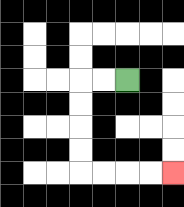{'start': '[5, 3]', 'end': '[7, 7]', 'path_directions': 'L,L,D,D,D,D,R,R,R,R', 'path_coordinates': '[[5, 3], [4, 3], [3, 3], [3, 4], [3, 5], [3, 6], [3, 7], [4, 7], [5, 7], [6, 7], [7, 7]]'}